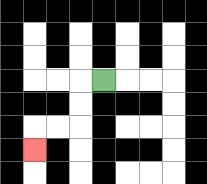{'start': '[4, 3]', 'end': '[1, 6]', 'path_directions': 'L,D,D,L,L,D', 'path_coordinates': '[[4, 3], [3, 3], [3, 4], [3, 5], [2, 5], [1, 5], [1, 6]]'}